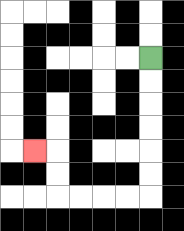{'start': '[6, 2]', 'end': '[1, 6]', 'path_directions': 'D,D,D,D,D,D,L,L,L,L,U,U,L', 'path_coordinates': '[[6, 2], [6, 3], [6, 4], [6, 5], [6, 6], [6, 7], [6, 8], [5, 8], [4, 8], [3, 8], [2, 8], [2, 7], [2, 6], [1, 6]]'}